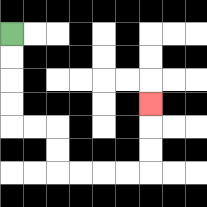{'start': '[0, 1]', 'end': '[6, 4]', 'path_directions': 'D,D,D,D,R,R,D,D,R,R,R,R,U,U,U', 'path_coordinates': '[[0, 1], [0, 2], [0, 3], [0, 4], [0, 5], [1, 5], [2, 5], [2, 6], [2, 7], [3, 7], [4, 7], [5, 7], [6, 7], [6, 6], [6, 5], [6, 4]]'}